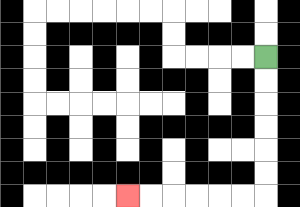{'start': '[11, 2]', 'end': '[5, 8]', 'path_directions': 'D,D,D,D,D,D,L,L,L,L,L,L', 'path_coordinates': '[[11, 2], [11, 3], [11, 4], [11, 5], [11, 6], [11, 7], [11, 8], [10, 8], [9, 8], [8, 8], [7, 8], [6, 8], [5, 8]]'}